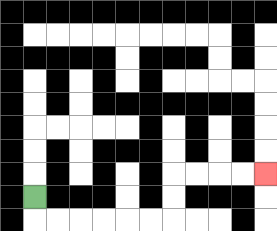{'start': '[1, 8]', 'end': '[11, 7]', 'path_directions': 'D,R,R,R,R,R,R,U,U,R,R,R,R', 'path_coordinates': '[[1, 8], [1, 9], [2, 9], [3, 9], [4, 9], [5, 9], [6, 9], [7, 9], [7, 8], [7, 7], [8, 7], [9, 7], [10, 7], [11, 7]]'}